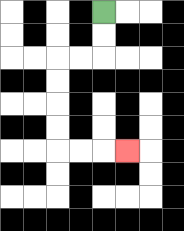{'start': '[4, 0]', 'end': '[5, 6]', 'path_directions': 'D,D,L,L,D,D,D,D,R,R,R', 'path_coordinates': '[[4, 0], [4, 1], [4, 2], [3, 2], [2, 2], [2, 3], [2, 4], [2, 5], [2, 6], [3, 6], [4, 6], [5, 6]]'}